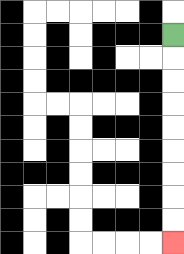{'start': '[7, 1]', 'end': '[7, 10]', 'path_directions': 'D,D,D,D,D,D,D,D,D', 'path_coordinates': '[[7, 1], [7, 2], [7, 3], [7, 4], [7, 5], [7, 6], [7, 7], [7, 8], [7, 9], [7, 10]]'}